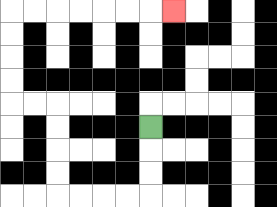{'start': '[6, 5]', 'end': '[7, 0]', 'path_directions': 'D,D,D,L,L,L,L,U,U,U,U,L,L,U,U,U,U,R,R,R,R,R,R,R', 'path_coordinates': '[[6, 5], [6, 6], [6, 7], [6, 8], [5, 8], [4, 8], [3, 8], [2, 8], [2, 7], [2, 6], [2, 5], [2, 4], [1, 4], [0, 4], [0, 3], [0, 2], [0, 1], [0, 0], [1, 0], [2, 0], [3, 0], [4, 0], [5, 0], [6, 0], [7, 0]]'}